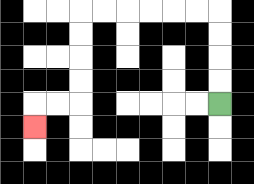{'start': '[9, 4]', 'end': '[1, 5]', 'path_directions': 'U,U,U,U,L,L,L,L,L,L,D,D,D,D,L,L,D', 'path_coordinates': '[[9, 4], [9, 3], [9, 2], [9, 1], [9, 0], [8, 0], [7, 0], [6, 0], [5, 0], [4, 0], [3, 0], [3, 1], [3, 2], [3, 3], [3, 4], [2, 4], [1, 4], [1, 5]]'}